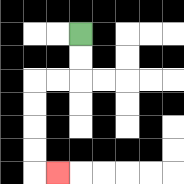{'start': '[3, 1]', 'end': '[2, 7]', 'path_directions': 'D,D,L,L,D,D,D,D,R', 'path_coordinates': '[[3, 1], [3, 2], [3, 3], [2, 3], [1, 3], [1, 4], [1, 5], [1, 6], [1, 7], [2, 7]]'}